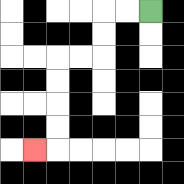{'start': '[6, 0]', 'end': '[1, 6]', 'path_directions': 'L,L,D,D,L,L,D,D,D,D,L', 'path_coordinates': '[[6, 0], [5, 0], [4, 0], [4, 1], [4, 2], [3, 2], [2, 2], [2, 3], [2, 4], [2, 5], [2, 6], [1, 6]]'}